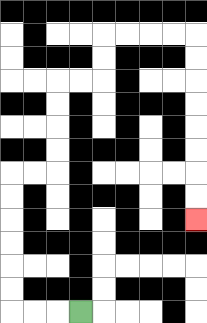{'start': '[3, 13]', 'end': '[8, 9]', 'path_directions': 'L,L,L,U,U,U,U,U,U,R,R,U,U,U,U,R,R,U,U,R,R,R,R,D,D,D,D,D,D,D,D', 'path_coordinates': '[[3, 13], [2, 13], [1, 13], [0, 13], [0, 12], [0, 11], [0, 10], [0, 9], [0, 8], [0, 7], [1, 7], [2, 7], [2, 6], [2, 5], [2, 4], [2, 3], [3, 3], [4, 3], [4, 2], [4, 1], [5, 1], [6, 1], [7, 1], [8, 1], [8, 2], [8, 3], [8, 4], [8, 5], [8, 6], [8, 7], [8, 8], [8, 9]]'}